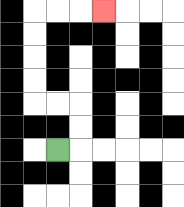{'start': '[2, 6]', 'end': '[4, 0]', 'path_directions': 'R,U,U,L,L,U,U,U,U,R,R,R', 'path_coordinates': '[[2, 6], [3, 6], [3, 5], [3, 4], [2, 4], [1, 4], [1, 3], [1, 2], [1, 1], [1, 0], [2, 0], [3, 0], [4, 0]]'}